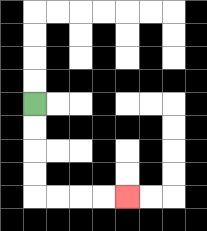{'start': '[1, 4]', 'end': '[5, 8]', 'path_directions': 'D,D,D,D,R,R,R,R', 'path_coordinates': '[[1, 4], [1, 5], [1, 6], [1, 7], [1, 8], [2, 8], [3, 8], [4, 8], [5, 8]]'}